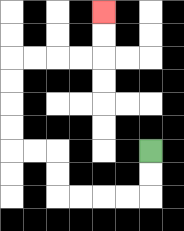{'start': '[6, 6]', 'end': '[4, 0]', 'path_directions': 'D,D,L,L,L,L,U,U,L,L,U,U,U,U,R,R,R,R,U,U', 'path_coordinates': '[[6, 6], [6, 7], [6, 8], [5, 8], [4, 8], [3, 8], [2, 8], [2, 7], [2, 6], [1, 6], [0, 6], [0, 5], [0, 4], [0, 3], [0, 2], [1, 2], [2, 2], [3, 2], [4, 2], [4, 1], [4, 0]]'}